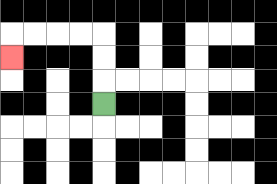{'start': '[4, 4]', 'end': '[0, 2]', 'path_directions': 'U,U,U,L,L,L,L,D', 'path_coordinates': '[[4, 4], [4, 3], [4, 2], [4, 1], [3, 1], [2, 1], [1, 1], [0, 1], [0, 2]]'}